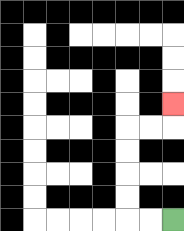{'start': '[7, 9]', 'end': '[7, 4]', 'path_directions': 'L,L,U,U,U,U,R,R,U', 'path_coordinates': '[[7, 9], [6, 9], [5, 9], [5, 8], [5, 7], [5, 6], [5, 5], [6, 5], [7, 5], [7, 4]]'}